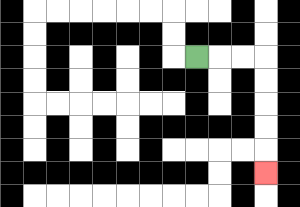{'start': '[8, 2]', 'end': '[11, 7]', 'path_directions': 'R,R,R,D,D,D,D,D', 'path_coordinates': '[[8, 2], [9, 2], [10, 2], [11, 2], [11, 3], [11, 4], [11, 5], [11, 6], [11, 7]]'}